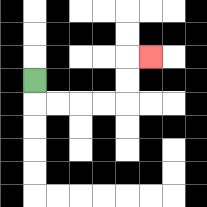{'start': '[1, 3]', 'end': '[6, 2]', 'path_directions': 'D,R,R,R,R,U,U,R', 'path_coordinates': '[[1, 3], [1, 4], [2, 4], [3, 4], [4, 4], [5, 4], [5, 3], [5, 2], [6, 2]]'}